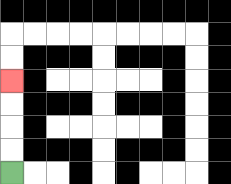{'start': '[0, 7]', 'end': '[0, 3]', 'path_directions': 'U,U,U,U', 'path_coordinates': '[[0, 7], [0, 6], [0, 5], [0, 4], [0, 3]]'}